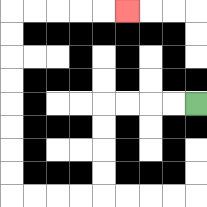{'start': '[8, 4]', 'end': '[5, 0]', 'path_directions': 'L,L,L,L,D,D,D,D,L,L,L,L,U,U,U,U,U,U,U,U,R,R,R,R,R', 'path_coordinates': '[[8, 4], [7, 4], [6, 4], [5, 4], [4, 4], [4, 5], [4, 6], [4, 7], [4, 8], [3, 8], [2, 8], [1, 8], [0, 8], [0, 7], [0, 6], [0, 5], [0, 4], [0, 3], [0, 2], [0, 1], [0, 0], [1, 0], [2, 0], [3, 0], [4, 0], [5, 0]]'}